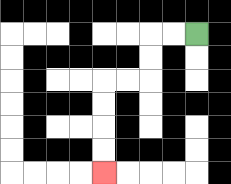{'start': '[8, 1]', 'end': '[4, 7]', 'path_directions': 'L,L,D,D,L,L,D,D,D,D', 'path_coordinates': '[[8, 1], [7, 1], [6, 1], [6, 2], [6, 3], [5, 3], [4, 3], [4, 4], [4, 5], [4, 6], [4, 7]]'}